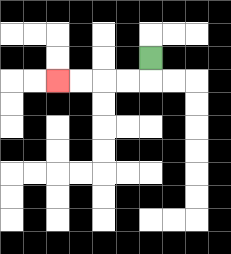{'start': '[6, 2]', 'end': '[2, 3]', 'path_directions': 'D,L,L,L,L', 'path_coordinates': '[[6, 2], [6, 3], [5, 3], [4, 3], [3, 3], [2, 3]]'}